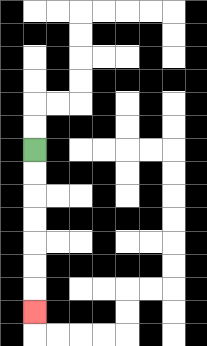{'start': '[1, 6]', 'end': '[1, 13]', 'path_directions': 'D,D,D,D,D,D,D', 'path_coordinates': '[[1, 6], [1, 7], [1, 8], [1, 9], [1, 10], [1, 11], [1, 12], [1, 13]]'}